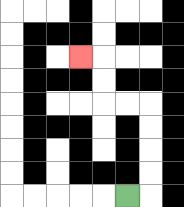{'start': '[5, 8]', 'end': '[3, 2]', 'path_directions': 'R,U,U,U,U,L,L,U,U,L', 'path_coordinates': '[[5, 8], [6, 8], [6, 7], [6, 6], [6, 5], [6, 4], [5, 4], [4, 4], [4, 3], [4, 2], [3, 2]]'}